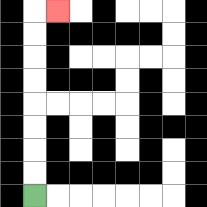{'start': '[1, 8]', 'end': '[2, 0]', 'path_directions': 'U,U,U,U,U,U,U,U,R', 'path_coordinates': '[[1, 8], [1, 7], [1, 6], [1, 5], [1, 4], [1, 3], [1, 2], [1, 1], [1, 0], [2, 0]]'}